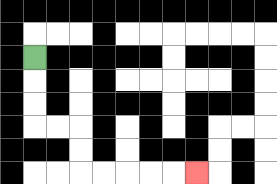{'start': '[1, 2]', 'end': '[8, 7]', 'path_directions': 'D,D,D,R,R,D,D,R,R,R,R,R', 'path_coordinates': '[[1, 2], [1, 3], [1, 4], [1, 5], [2, 5], [3, 5], [3, 6], [3, 7], [4, 7], [5, 7], [6, 7], [7, 7], [8, 7]]'}